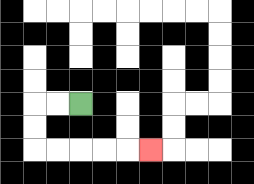{'start': '[3, 4]', 'end': '[6, 6]', 'path_directions': 'L,L,D,D,R,R,R,R,R', 'path_coordinates': '[[3, 4], [2, 4], [1, 4], [1, 5], [1, 6], [2, 6], [3, 6], [4, 6], [5, 6], [6, 6]]'}